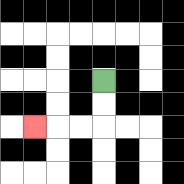{'start': '[4, 3]', 'end': '[1, 5]', 'path_directions': 'D,D,L,L,L', 'path_coordinates': '[[4, 3], [4, 4], [4, 5], [3, 5], [2, 5], [1, 5]]'}